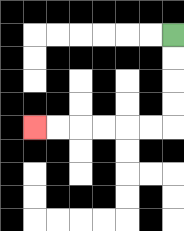{'start': '[7, 1]', 'end': '[1, 5]', 'path_directions': 'D,D,D,D,L,L,L,L,L,L', 'path_coordinates': '[[7, 1], [7, 2], [7, 3], [7, 4], [7, 5], [6, 5], [5, 5], [4, 5], [3, 5], [2, 5], [1, 5]]'}